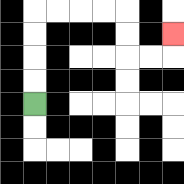{'start': '[1, 4]', 'end': '[7, 1]', 'path_directions': 'U,U,U,U,R,R,R,R,D,D,R,R,U', 'path_coordinates': '[[1, 4], [1, 3], [1, 2], [1, 1], [1, 0], [2, 0], [3, 0], [4, 0], [5, 0], [5, 1], [5, 2], [6, 2], [7, 2], [7, 1]]'}